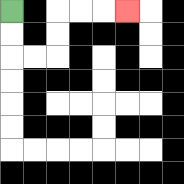{'start': '[0, 0]', 'end': '[5, 0]', 'path_directions': 'D,D,R,R,U,U,R,R,R', 'path_coordinates': '[[0, 0], [0, 1], [0, 2], [1, 2], [2, 2], [2, 1], [2, 0], [3, 0], [4, 0], [5, 0]]'}